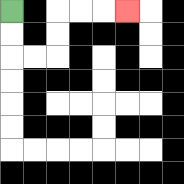{'start': '[0, 0]', 'end': '[5, 0]', 'path_directions': 'D,D,R,R,U,U,R,R,R', 'path_coordinates': '[[0, 0], [0, 1], [0, 2], [1, 2], [2, 2], [2, 1], [2, 0], [3, 0], [4, 0], [5, 0]]'}